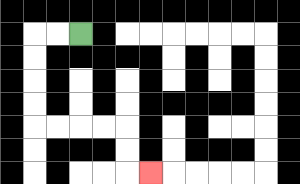{'start': '[3, 1]', 'end': '[6, 7]', 'path_directions': 'L,L,D,D,D,D,R,R,R,R,D,D,R', 'path_coordinates': '[[3, 1], [2, 1], [1, 1], [1, 2], [1, 3], [1, 4], [1, 5], [2, 5], [3, 5], [4, 5], [5, 5], [5, 6], [5, 7], [6, 7]]'}